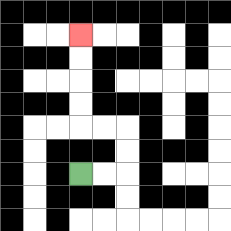{'start': '[3, 7]', 'end': '[3, 1]', 'path_directions': 'R,R,U,U,L,L,U,U,U,U', 'path_coordinates': '[[3, 7], [4, 7], [5, 7], [5, 6], [5, 5], [4, 5], [3, 5], [3, 4], [3, 3], [3, 2], [3, 1]]'}